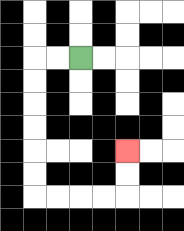{'start': '[3, 2]', 'end': '[5, 6]', 'path_directions': 'L,L,D,D,D,D,D,D,R,R,R,R,U,U', 'path_coordinates': '[[3, 2], [2, 2], [1, 2], [1, 3], [1, 4], [1, 5], [1, 6], [1, 7], [1, 8], [2, 8], [3, 8], [4, 8], [5, 8], [5, 7], [5, 6]]'}